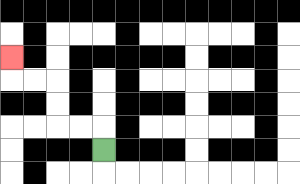{'start': '[4, 6]', 'end': '[0, 2]', 'path_directions': 'U,L,L,U,U,L,L,U', 'path_coordinates': '[[4, 6], [4, 5], [3, 5], [2, 5], [2, 4], [2, 3], [1, 3], [0, 3], [0, 2]]'}